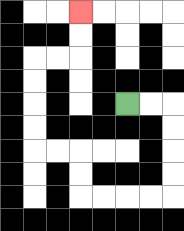{'start': '[5, 4]', 'end': '[3, 0]', 'path_directions': 'R,R,D,D,D,D,L,L,L,L,U,U,L,L,U,U,U,U,R,R,U,U', 'path_coordinates': '[[5, 4], [6, 4], [7, 4], [7, 5], [7, 6], [7, 7], [7, 8], [6, 8], [5, 8], [4, 8], [3, 8], [3, 7], [3, 6], [2, 6], [1, 6], [1, 5], [1, 4], [1, 3], [1, 2], [2, 2], [3, 2], [3, 1], [3, 0]]'}